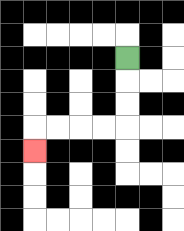{'start': '[5, 2]', 'end': '[1, 6]', 'path_directions': 'D,D,D,L,L,L,L,D', 'path_coordinates': '[[5, 2], [5, 3], [5, 4], [5, 5], [4, 5], [3, 5], [2, 5], [1, 5], [1, 6]]'}